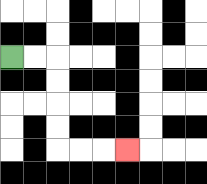{'start': '[0, 2]', 'end': '[5, 6]', 'path_directions': 'R,R,D,D,D,D,R,R,R', 'path_coordinates': '[[0, 2], [1, 2], [2, 2], [2, 3], [2, 4], [2, 5], [2, 6], [3, 6], [4, 6], [5, 6]]'}